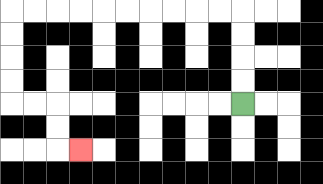{'start': '[10, 4]', 'end': '[3, 6]', 'path_directions': 'U,U,U,U,L,L,L,L,L,L,L,L,L,L,D,D,D,D,R,R,D,D,R', 'path_coordinates': '[[10, 4], [10, 3], [10, 2], [10, 1], [10, 0], [9, 0], [8, 0], [7, 0], [6, 0], [5, 0], [4, 0], [3, 0], [2, 0], [1, 0], [0, 0], [0, 1], [0, 2], [0, 3], [0, 4], [1, 4], [2, 4], [2, 5], [2, 6], [3, 6]]'}